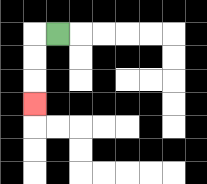{'start': '[2, 1]', 'end': '[1, 4]', 'path_directions': 'L,D,D,D', 'path_coordinates': '[[2, 1], [1, 1], [1, 2], [1, 3], [1, 4]]'}